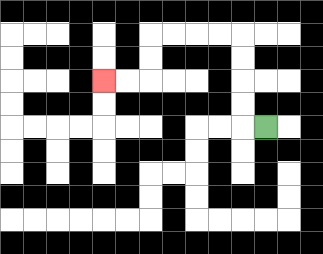{'start': '[11, 5]', 'end': '[4, 3]', 'path_directions': 'L,U,U,U,U,L,L,L,L,D,D,L,L', 'path_coordinates': '[[11, 5], [10, 5], [10, 4], [10, 3], [10, 2], [10, 1], [9, 1], [8, 1], [7, 1], [6, 1], [6, 2], [6, 3], [5, 3], [4, 3]]'}